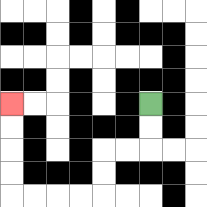{'start': '[6, 4]', 'end': '[0, 4]', 'path_directions': 'D,D,L,L,D,D,L,L,L,L,U,U,U,U', 'path_coordinates': '[[6, 4], [6, 5], [6, 6], [5, 6], [4, 6], [4, 7], [4, 8], [3, 8], [2, 8], [1, 8], [0, 8], [0, 7], [0, 6], [0, 5], [0, 4]]'}